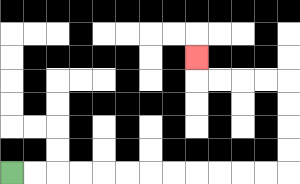{'start': '[0, 7]', 'end': '[8, 2]', 'path_directions': 'R,R,R,R,R,R,R,R,R,R,R,R,U,U,U,U,L,L,L,L,U', 'path_coordinates': '[[0, 7], [1, 7], [2, 7], [3, 7], [4, 7], [5, 7], [6, 7], [7, 7], [8, 7], [9, 7], [10, 7], [11, 7], [12, 7], [12, 6], [12, 5], [12, 4], [12, 3], [11, 3], [10, 3], [9, 3], [8, 3], [8, 2]]'}